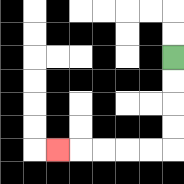{'start': '[7, 2]', 'end': '[2, 6]', 'path_directions': 'D,D,D,D,L,L,L,L,L', 'path_coordinates': '[[7, 2], [7, 3], [7, 4], [7, 5], [7, 6], [6, 6], [5, 6], [4, 6], [3, 6], [2, 6]]'}